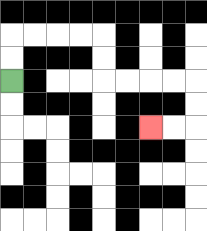{'start': '[0, 3]', 'end': '[6, 5]', 'path_directions': 'U,U,R,R,R,R,D,D,R,R,R,R,D,D,L,L', 'path_coordinates': '[[0, 3], [0, 2], [0, 1], [1, 1], [2, 1], [3, 1], [4, 1], [4, 2], [4, 3], [5, 3], [6, 3], [7, 3], [8, 3], [8, 4], [8, 5], [7, 5], [6, 5]]'}